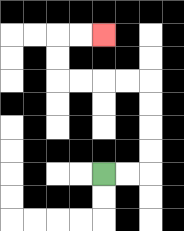{'start': '[4, 7]', 'end': '[4, 1]', 'path_directions': 'R,R,U,U,U,U,L,L,L,L,U,U,R,R', 'path_coordinates': '[[4, 7], [5, 7], [6, 7], [6, 6], [6, 5], [6, 4], [6, 3], [5, 3], [4, 3], [3, 3], [2, 3], [2, 2], [2, 1], [3, 1], [4, 1]]'}